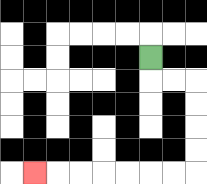{'start': '[6, 2]', 'end': '[1, 7]', 'path_directions': 'D,R,R,D,D,D,D,L,L,L,L,L,L,L', 'path_coordinates': '[[6, 2], [6, 3], [7, 3], [8, 3], [8, 4], [8, 5], [8, 6], [8, 7], [7, 7], [6, 7], [5, 7], [4, 7], [3, 7], [2, 7], [1, 7]]'}